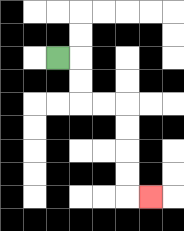{'start': '[2, 2]', 'end': '[6, 8]', 'path_directions': 'R,D,D,R,R,D,D,D,D,R', 'path_coordinates': '[[2, 2], [3, 2], [3, 3], [3, 4], [4, 4], [5, 4], [5, 5], [5, 6], [5, 7], [5, 8], [6, 8]]'}